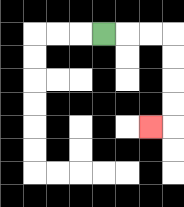{'start': '[4, 1]', 'end': '[6, 5]', 'path_directions': 'R,R,R,D,D,D,D,L', 'path_coordinates': '[[4, 1], [5, 1], [6, 1], [7, 1], [7, 2], [7, 3], [7, 4], [7, 5], [6, 5]]'}